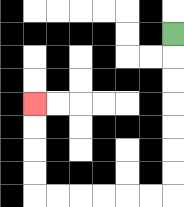{'start': '[7, 1]', 'end': '[1, 4]', 'path_directions': 'D,D,D,D,D,D,D,L,L,L,L,L,L,U,U,U,U', 'path_coordinates': '[[7, 1], [7, 2], [7, 3], [7, 4], [7, 5], [7, 6], [7, 7], [7, 8], [6, 8], [5, 8], [4, 8], [3, 8], [2, 8], [1, 8], [1, 7], [1, 6], [1, 5], [1, 4]]'}